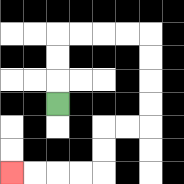{'start': '[2, 4]', 'end': '[0, 7]', 'path_directions': 'U,U,U,R,R,R,R,D,D,D,D,L,L,D,D,L,L,L,L', 'path_coordinates': '[[2, 4], [2, 3], [2, 2], [2, 1], [3, 1], [4, 1], [5, 1], [6, 1], [6, 2], [6, 3], [6, 4], [6, 5], [5, 5], [4, 5], [4, 6], [4, 7], [3, 7], [2, 7], [1, 7], [0, 7]]'}